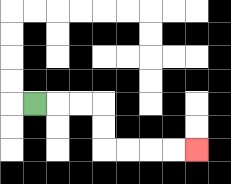{'start': '[1, 4]', 'end': '[8, 6]', 'path_directions': 'R,R,R,D,D,R,R,R,R', 'path_coordinates': '[[1, 4], [2, 4], [3, 4], [4, 4], [4, 5], [4, 6], [5, 6], [6, 6], [7, 6], [8, 6]]'}